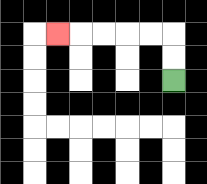{'start': '[7, 3]', 'end': '[2, 1]', 'path_directions': 'U,U,L,L,L,L,L', 'path_coordinates': '[[7, 3], [7, 2], [7, 1], [6, 1], [5, 1], [4, 1], [3, 1], [2, 1]]'}